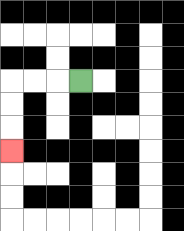{'start': '[3, 3]', 'end': '[0, 6]', 'path_directions': 'L,L,L,D,D,D', 'path_coordinates': '[[3, 3], [2, 3], [1, 3], [0, 3], [0, 4], [0, 5], [0, 6]]'}